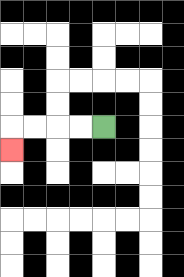{'start': '[4, 5]', 'end': '[0, 6]', 'path_directions': 'L,L,L,L,D', 'path_coordinates': '[[4, 5], [3, 5], [2, 5], [1, 5], [0, 5], [0, 6]]'}